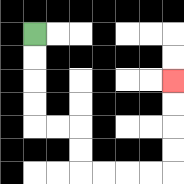{'start': '[1, 1]', 'end': '[7, 3]', 'path_directions': 'D,D,D,D,R,R,D,D,R,R,R,R,U,U,U,U', 'path_coordinates': '[[1, 1], [1, 2], [1, 3], [1, 4], [1, 5], [2, 5], [3, 5], [3, 6], [3, 7], [4, 7], [5, 7], [6, 7], [7, 7], [7, 6], [7, 5], [7, 4], [7, 3]]'}